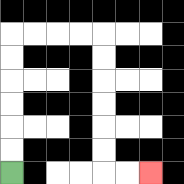{'start': '[0, 7]', 'end': '[6, 7]', 'path_directions': 'U,U,U,U,U,U,R,R,R,R,D,D,D,D,D,D,R,R', 'path_coordinates': '[[0, 7], [0, 6], [0, 5], [0, 4], [0, 3], [0, 2], [0, 1], [1, 1], [2, 1], [3, 1], [4, 1], [4, 2], [4, 3], [4, 4], [4, 5], [4, 6], [4, 7], [5, 7], [6, 7]]'}